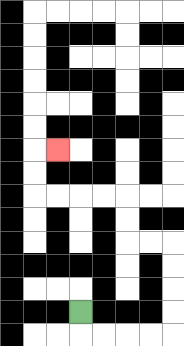{'start': '[3, 13]', 'end': '[2, 6]', 'path_directions': 'D,R,R,R,R,U,U,U,U,L,L,U,U,L,L,L,L,U,U,R', 'path_coordinates': '[[3, 13], [3, 14], [4, 14], [5, 14], [6, 14], [7, 14], [7, 13], [7, 12], [7, 11], [7, 10], [6, 10], [5, 10], [5, 9], [5, 8], [4, 8], [3, 8], [2, 8], [1, 8], [1, 7], [1, 6], [2, 6]]'}